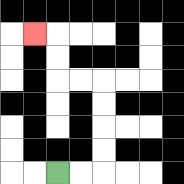{'start': '[2, 7]', 'end': '[1, 1]', 'path_directions': 'R,R,U,U,U,U,L,L,U,U,L', 'path_coordinates': '[[2, 7], [3, 7], [4, 7], [4, 6], [4, 5], [4, 4], [4, 3], [3, 3], [2, 3], [2, 2], [2, 1], [1, 1]]'}